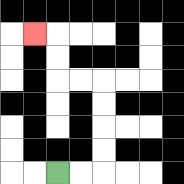{'start': '[2, 7]', 'end': '[1, 1]', 'path_directions': 'R,R,U,U,U,U,L,L,U,U,L', 'path_coordinates': '[[2, 7], [3, 7], [4, 7], [4, 6], [4, 5], [4, 4], [4, 3], [3, 3], [2, 3], [2, 2], [2, 1], [1, 1]]'}